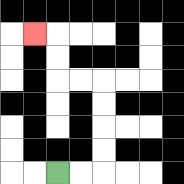{'start': '[2, 7]', 'end': '[1, 1]', 'path_directions': 'R,R,U,U,U,U,L,L,U,U,L', 'path_coordinates': '[[2, 7], [3, 7], [4, 7], [4, 6], [4, 5], [4, 4], [4, 3], [3, 3], [2, 3], [2, 2], [2, 1], [1, 1]]'}